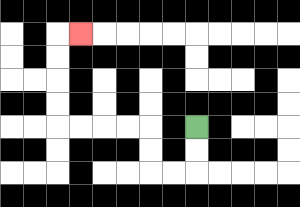{'start': '[8, 5]', 'end': '[3, 1]', 'path_directions': 'D,D,L,L,U,U,L,L,L,L,U,U,U,U,R', 'path_coordinates': '[[8, 5], [8, 6], [8, 7], [7, 7], [6, 7], [6, 6], [6, 5], [5, 5], [4, 5], [3, 5], [2, 5], [2, 4], [2, 3], [2, 2], [2, 1], [3, 1]]'}